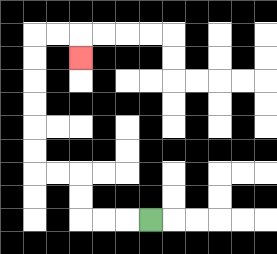{'start': '[6, 9]', 'end': '[3, 2]', 'path_directions': 'L,L,L,U,U,L,L,U,U,U,U,U,U,R,R,D', 'path_coordinates': '[[6, 9], [5, 9], [4, 9], [3, 9], [3, 8], [3, 7], [2, 7], [1, 7], [1, 6], [1, 5], [1, 4], [1, 3], [1, 2], [1, 1], [2, 1], [3, 1], [3, 2]]'}